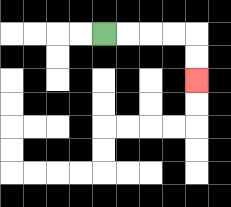{'start': '[4, 1]', 'end': '[8, 3]', 'path_directions': 'R,R,R,R,D,D', 'path_coordinates': '[[4, 1], [5, 1], [6, 1], [7, 1], [8, 1], [8, 2], [8, 3]]'}